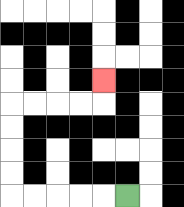{'start': '[5, 8]', 'end': '[4, 3]', 'path_directions': 'L,L,L,L,L,U,U,U,U,R,R,R,R,U', 'path_coordinates': '[[5, 8], [4, 8], [3, 8], [2, 8], [1, 8], [0, 8], [0, 7], [0, 6], [0, 5], [0, 4], [1, 4], [2, 4], [3, 4], [4, 4], [4, 3]]'}